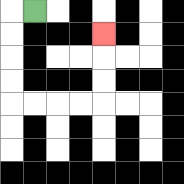{'start': '[1, 0]', 'end': '[4, 1]', 'path_directions': 'L,D,D,D,D,R,R,R,R,U,U,U', 'path_coordinates': '[[1, 0], [0, 0], [0, 1], [0, 2], [0, 3], [0, 4], [1, 4], [2, 4], [3, 4], [4, 4], [4, 3], [4, 2], [4, 1]]'}